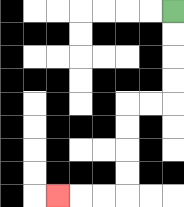{'start': '[7, 0]', 'end': '[2, 8]', 'path_directions': 'D,D,D,D,L,L,D,D,D,D,L,L,L', 'path_coordinates': '[[7, 0], [7, 1], [7, 2], [7, 3], [7, 4], [6, 4], [5, 4], [5, 5], [5, 6], [5, 7], [5, 8], [4, 8], [3, 8], [2, 8]]'}